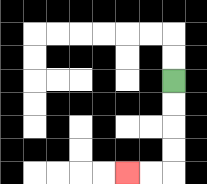{'start': '[7, 3]', 'end': '[5, 7]', 'path_directions': 'D,D,D,D,L,L', 'path_coordinates': '[[7, 3], [7, 4], [7, 5], [7, 6], [7, 7], [6, 7], [5, 7]]'}